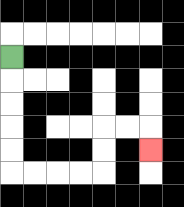{'start': '[0, 2]', 'end': '[6, 6]', 'path_directions': 'D,D,D,D,D,R,R,R,R,U,U,R,R,D', 'path_coordinates': '[[0, 2], [0, 3], [0, 4], [0, 5], [0, 6], [0, 7], [1, 7], [2, 7], [3, 7], [4, 7], [4, 6], [4, 5], [5, 5], [6, 5], [6, 6]]'}